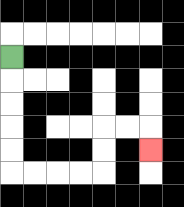{'start': '[0, 2]', 'end': '[6, 6]', 'path_directions': 'D,D,D,D,D,R,R,R,R,U,U,R,R,D', 'path_coordinates': '[[0, 2], [0, 3], [0, 4], [0, 5], [0, 6], [0, 7], [1, 7], [2, 7], [3, 7], [4, 7], [4, 6], [4, 5], [5, 5], [6, 5], [6, 6]]'}